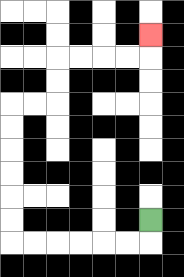{'start': '[6, 9]', 'end': '[6, 1]', 'path_directions': 'D,L,L,L,L,L,L,U,U,U,U,U,U,R,R,U,U,R,R,R,R,U', 'path_coordinates': '[[6, 9], [6, 10], [5, 10], [4, 10], [3, 10], [2, 10], [1, 10], [0, 10], [0, 9], [0, 8], [0, 7], [0, 6], [0, 5], [0, 4], [1, 4], [2, 4], [2, 3], [2, 2], [3, 2], [4, 2], [5, 2], [6, 2], [6, 1]]'}